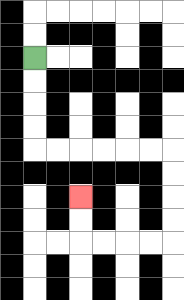{'start': '[1, 2]', 'end': '[3, 8]', 'path_directions': 'D,D,D,D,R,R,R,R,R,R,D,D,D,D,L,L,L,L,U,U', 'path_coordinates': '[[1, 2], [1, 3], [1, 4], [1, 5], [1, 6], [2, 6], [3, 6], [4, 6], [5, 6], [6, 6], [7, 6], [7, 7], [7, 8], [7, 9], [7, 10], [6, 10], [5, 10], [4, 10], [3, 10], [3, 9], [3, 8]]'}